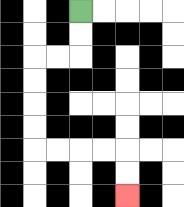{'start': '[3, 0]', 'end': '[5, 8]', 'path_directions': 'D,D,L,L,D,D,D,D,R,R,R,R,D,D', 'path_coordinates': '[[3, 0], [3, 1], [3, 2], [2, 2], [1, 2], [1, 3], [1, 4], [1, 5], [1, 6], [2, 6], [3, 6], [4, 6], [5, 6], [5, 7], [5, 8]]'}